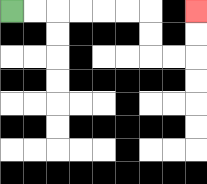{'start': '[0, 0]', 'end': '[8, 0]', 'path_directions': 'R,R,R,R,R,R,D,D,R,R,U,U', 'path_coordinates': '[[0, 0], [1, 0], [2, 0], [3, 0], [4, 0], [5, 0], [6, 0], [6, 1], [6, 2], [7, 2], [8, 2], [8, 1], [8, 0]]'}